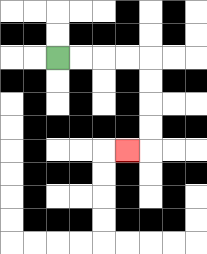{'start': '[2, 2]', 'end': '[5, 6]', 'path_directions': 'R,R,R,R,D,D,D,D,L', 'path_coordinates': '[[2, 2], [3, 2], [4, 2], [5, 2], [6, 2], [6, 3], [6, 4], [6, 5], [6, 6], [5, 6]]'}